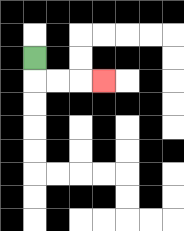{'start': '[1, 2]', 'end': '[4, 3]', 'path_directions': 'D,R,R,R', 'path_coordinates': '[[1, 2], [1, 3], [2, 3], [3, 3], [4, 3]]'}